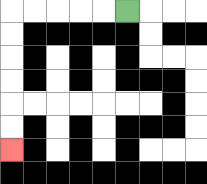{'start': '[5, 0]', 'end': '[0, 6]', 'path_directions': 'L,L,L,L,L,D,D,D,D,D,D', 'path_coordinates': '[[5, 0], [4, 0], [3, 0], [2, 0], [1, 0], [0, 0], [0, 1], [0, 2], [0, 3], [0, 4], [0, 5], [0, 6]]'}